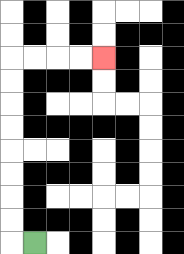{'start': '[1, 10]', 'end': '[4, 2]', 'path_directions': 'L,U,U,U,U,U,U,U,U,R,R,R,R', 'path_coordinates': '[[1, 10], [0, 10], [0, 9], [0, 8], [0, 7], [0, 6], [0, 5], [0, 4], [0, 3], [0, 2], [1, 2], [2, 2], [3, 2], [4, 2]]'}